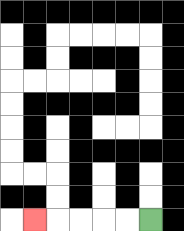{'start': '[6, 9]', 'end': '[1, 9]', 'path_directions': 'L,L,L,L,L', 'path_coordinates': '[[6, 9], [5, 9], [4, 9], [3, 9], [2, 9], [1, 9]]'}